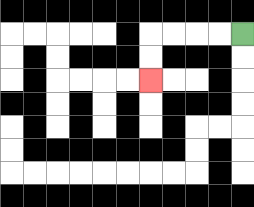{'start': '[10, 1]', 'end': '[6, 3]', 'path_directions': 'L,L,L,L,D,D', 'path_coordinates': '[[10, 1], [9, 1], [8, 1], [7, 1], [6, 1], [6, 2], [6, 3]]'}